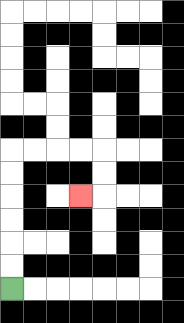{'start': '[0, 12]', 'end': '[3, 8]', 'path_directions': 'U,U,U,U,U,U,R,R,R,R,D,D,L', 'path_coordinates': '[[0, 12], [0, 11], [0, 10], [0, 9], [0, 8], [0, 7], [0, 6], [1, 6], [2, 6], [3, 6], [4, 6], [4, 7], [4, 8], [3, 8]]'}